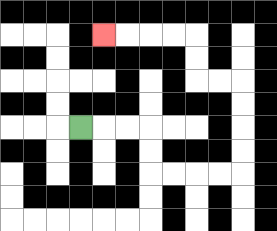{'start': '[3, 5]', 'end': '[4, 1]', 'path_directions': 'R,R,R,D,D,R,R,R,R,U,U,U,U,L,L,U,U,L,L,L,L', 'path_coordinates': '[[3, 5], [4, 5], [5, 5], [6, 5], [6, 6], [6, 7], [7, 7], [8, 7], [9, 7], [10, 7], [10, 6], [10, 5], [10, 4], [10, 3], [9, 3], [8, 3], [8, 2], [8, 1], [7, 1], [6, 1], [5, 1], [4, 1]]'}